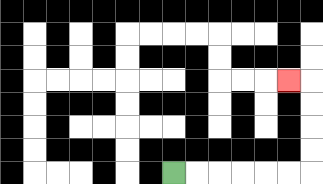{'start': '[7, 7]', 'end': '[12, 3]', 'path_directions': 'R,R,R,R,R,R,U,U,U,U,L', 'path_coordinates': '[[7, 7], [8, 7], [9, 7], [10, 7], [11, 7], [12, 7], [13, 7], [13, 6], [13, 5], [13, 4], [13, 3], [12, 3]]'}